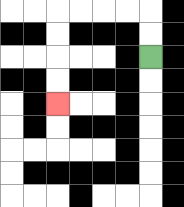{'start': '[6, 2]', 'end': '[2, 4]', 'path_directions': 'U,U,L,L,L,L,D,D,D,D', 'path_coordinates': '[[6, 2], [6, 1], [6, 0], [5, 0], [4, 0], [3, 0], [2, 0], [2, 1], [2, 2], [2, 3], [2, 4]]'}